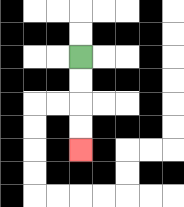{'start': '[3, 2]', 'end': '[3, 6]', 'path_directions': 'D,D,D,D', 'path_coordinates': '[[3, 2], [3, 3], [3, 4], [3, 5], [3, 6]]'}